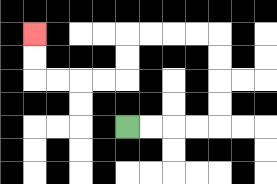{'start': '[5, 5]', 'end': '[1, 1]', 'path_directions': 'R,R,R,R,U,U,U,U,L,L,L,L,D,D,L,L,L,L,U,U', 'path_coordinates': '[[5, 5], [6, 5], [7, 5], [8, 5], [9, 5], [9, 4], [9, 3], [9, 2], [9, 1], [8, 1], [7, 1], [6, 1], [5, 1], [5, 2], [5, 3], [4, 3], [3, 3], [2, 3], [1, 3], [1, 2], [1, 1]]'}